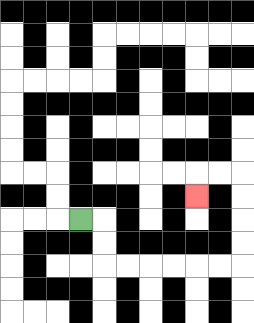{'start': '[3, 9]', 'end': '[8, 8]', 'path_directions': 'R,D,D,R,R,R,R,R,R,U,U,U,U,L,L,D', 'path_coordinates': '[[3, 9], [4, 9], [4, 10], [4, 11], [5, 11], [6, 11], [7, 11], [8, 11], [9, 11], [10, 11], [10, 10], [10, 9], [10, 8], [10, 7], [9, 7], [8, 7], [8, 8]]'}